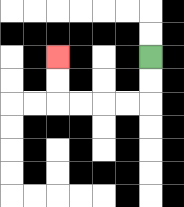{'start': '[6, 2]', 'end': '[2, 2]', 'path_directions': 'D,D,L,L,L,L,U,U', 'path_coordinates': '[[6, 2], [6, 3], [6, 4], [5, 4], [4, 4], [3, 4], [2, 4], [2, 3], [2, 2]]'}